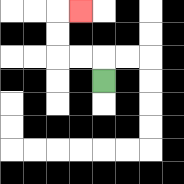{'start': '[4, 3]', 'end': '[3, 0]', 'path_directions': 'U,L,L,U,U,R', 'path_coordinates': '[[4, 3], [4, 2], [3, 2], [2, 2], [2, 1], [2, 0], [3, 0]]'}